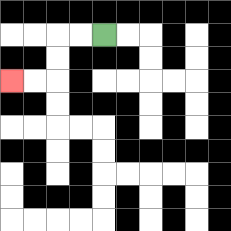{'start': '[4, 1]', 'end': '[0, 3]', 'path_directions': 'L,L,D,D,L,L', 'path_coordinates': '[[4, 1], [3, 1], [2, 1], [2, 2], [2, 3], [1, 3], [0, 3]]'}